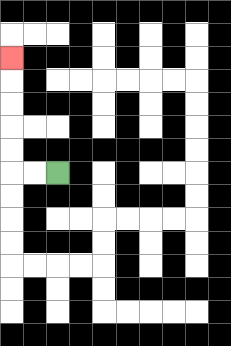{'start': '[2, 7]', 'end': '[0, 2]', 'path_directions': 'L,L,U,U,U,U,U', 'path_coordinates': '[[2, 7], [1, 7], [0, 7], [0, 6], [0, 5], [0, 4], [0, 3], [0, 2]]'}